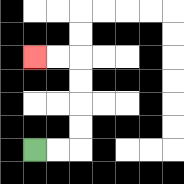{'start': '[1, 6]', 'end': '[1, 2]', 'path_directions': 'R,R,U,U,U,U,L,L', 'path_coordinates': '[[1, 6], [2, 6], [3, 6], [3, 5], [3, 4], [3, 3], [3, 2], [2, 2], [1, 2]]'}